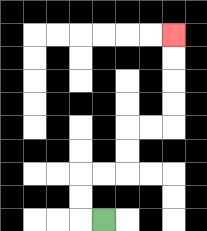{'start': '[4, 9]', 'end': '[7, 1]', 'path_directions': 'L,U,U,R,R,U,U,R,R,U,U,U,U', 'path_coordinates': '[[4, 9], [3, 9], [3, 8], [3, 7], [4, 7], [5, 7], [5, 6], [5, 5], [6, 5], [7, 5], [7, 4], [7, 3], [7, 2], [7, 1]]'}